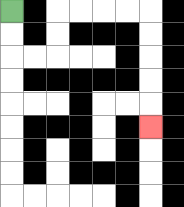{'start': '[0, 0]', 'end': '[6, 5]', 'path_directions': 'D,D,R,R,U,U,R,R,R,R,D,D,D,D,D', 'path_coordinates': '[[0, 0], [0, 1], [0, 2], [1, 2], [2, 2], [2, 1], [2, 0], [3, 0], [4, 0], [5, 0], [6, 0], [6, 1], [6, 2], [6, 3], [6, 4], [6, 5]]'}